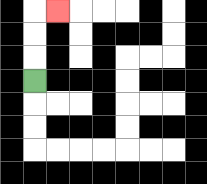{'start': '[1, 3]', 'end': '[2, 0]', 'path_directions': 'U,U,U,R', 'path_coordinates': '[[1, 3], [1, 2], [1, 1], [1, 0], [2, 0]]'}